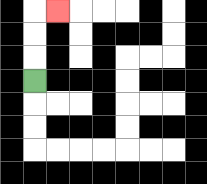{'start': '[1, 3]', 'end': '[2, 0]', 'path_directions': 'U,U,U,R', 'path_coordinates': '[[1, 3], [1, 2], [1, 1], [1, 0], [2, 0]]'}